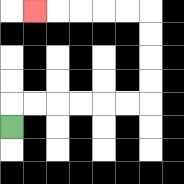{'start': '[0, 5]', 'end': '[1, 0]', 'path_directions': 'U,R,R,R,R,R,R,U,U,U,U,L,L,L,L,L', 'path_coordinates': '[[0, 5], [0, 4], [1, 4], [2, 4], [3, 4], [4, 4], [5, 4], [6, 4], [6, 3], [6, 2], [6, 1], [6, 0], [5, 0], [4, 0], [3, 0], [2, 0], [1, 0]]'}